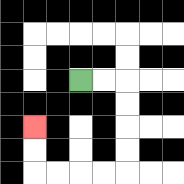{'start': '[3, 3]', 'end': '[1, 5]', 'path_directions': 'R,R,D,D,D,D,L,L,L,L,U,U', 'path_coordinates': '[[3, 3], [4, 3], [5, 3], [5, 4], [5, 5], [5, 6], [5, 7], [4, 7], [3, 7], [2, 7], [1, 7], [1, 6], [1, 5]]'}